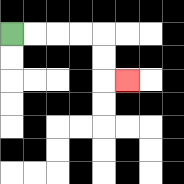{'start': '[0, 1]', 'end': '[5, 3]', 'path_directions': 'R,R,R,R,D,D,R', 'path_coordinates': '[[0, 1], [1, 1], [2, 1], [3, 1], [4, 1], [4, 2], [4, 3], [5, 3]]'}